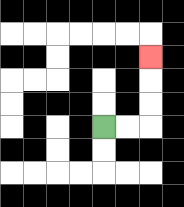{'start': '[4, 5]', 'end': '[6, 2]', 'path_directions': 'R,R,U,U,U', 'path_coordinates': '[[4, 5], [5, 5], [6, 5], [6, 4], [6, 3], [6, 2]]'}